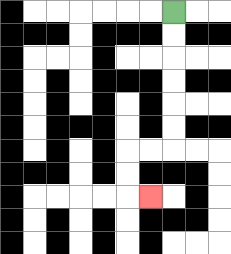{'start': '[7, 0]', 'end': '[6, 8]', 'path_directions': 'D,D,D,D,D,D,L,L,D,D,R', 'path_coordinates': '[[7, 0], [7, 1], [7, 2], [7, 3], [7, 4], [7, 5], [7, 6], [6, 6], [5, 6], [5, 7], [5, 8], [6, 8]]'}